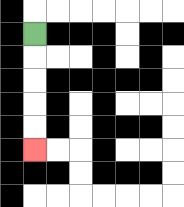{'start': '[1, 1]', 'end': '[1, 6]', 'path_directions': 'D,D,D,D,D', 'path_coordinates': '[[1, 1], [1, 2], [1, 3], [1, 4], [1, 5], [1, 6]]'}